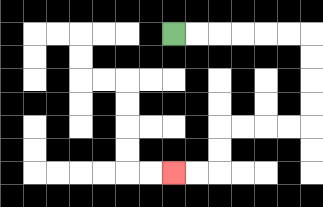{'start': '[7, 1]', 'end': '[7, 7]', 'path_directions': 'R,R,R,R,R,R,D,D,D,D,L,L,L,L,D,D,L,L', 'path_coordinates': '[[7, 1], [8, 1], [9, 1], [10, 1], [11, 1], [12, 1], [13, 1], [13, 2], [13, 3], [13, 4], [13, 5], [12, 5], [11, 5], [10, 5], [9, 5], [9, 6], [9, 7], [8, 7], [7, 7]]'}